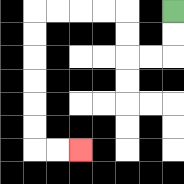{'start': '[7, 0]', 'end': '[3, 6]', 'path_directions': 'D,D,L,L,U,U,L,L,L,L,D,D,D,D,D,D,R,R', 'path_coordinates': '[[7, 0], [7, 1], [7, 2], [6, 2], [5, 2], [5, 1], [5, 0], [4, 0], [3, 0], [2, 0], [1, 0], [1, 1], [1, 2], [1, 3], [1, 4], [1, 5], [1, 6], [2, 6], [3, 6]]'}